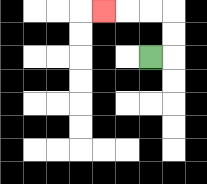{'start': '[6, 2]', 'end': '[4, 0]', 'path_directions': 'R,U,U,L,L,L', 'path_coordinates': '[[6, 2], [7, 2], [7, 1], [7, 0], [6, 0], [5, 0], [4, 0]]'}